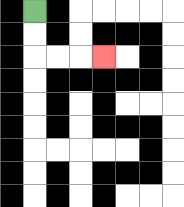{'start': '[1, 0]', 'end': '[4, 2]', 'path_directions': 'D,D,R,R,R', 'path_coordinates': '[[1, 0], [1, 1], [1, 2], [2, 2], [3, 2], [4, 2]]'}